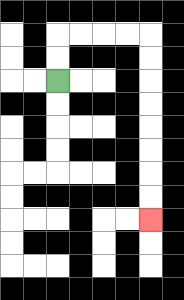{'start': '[2, 3]', 'end': '[6, 9]', 'path_directions': 'U,U,R,R,R,R,D,D,D,D,D,D,D,D', 'path_coordinates': '[[2, 3], [2, 2], [2, 1], [3, 1], [4, 1], [5, 1], [6, 1], [6, 2], [6, 3], [6, 4], [6, 5], [6, 6], [6, 7], [6, 8], [6, 9]]'}